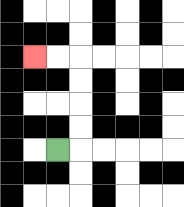{'start': '[2, 6]', 'end': '[1, 2]', 'path_directions': 'R,U,U,U,U,L,L', 'path_coordinates': '[[2, 6], [3, 6], [3, 5], [3, 4], [3, 3], [3, 2], [2, 2], [1, 2]]'}